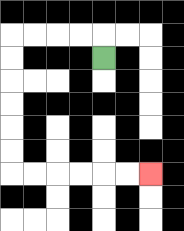{'start': '[4, 2]', 'end': '[6, 7]', 'path_directions': 'U,L,L,L,L,D,D,D,D,D,D,R,R,R,R,R,R', 'path_coordinates': '[[4, 2], [4, 1], [3, 1], [2, 1], [1, 1], [0, 1], [0, 2], [0, 3], [0, 4], [0, 5], [0, 6], [0, 7], [1, 7], [2, 7], [3, 7], [4, 7], [5, 7], [6, 7]]'}